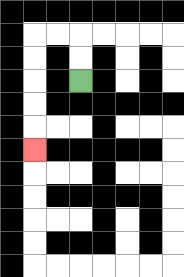{'start': '[3, 3]', 'end': '[1, 6]', 'path_directions': 'U,U,L,L,D,D,D,D,D', 'path_coordinates': '[[3, 3], [3, 2], [3, 1], [2, 1], [1, 1], [1, 2], [1, 3], [1, 4], [1, 5], [1, 6]]'}